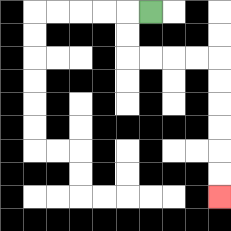{'start': '[6, 0]', 'end': '[9, 8]', 'path_directions': 'L,D,D,R,R,R,R,D,D,D,D,D,D', 'path_coordinates': '[[6, 0], [5, 0], [5, 1], [5, 2], [6, 2], [7, 2], [8, 2], [9, 2], [9, 3], [9, 4], [9, 5], [9, 6], [9, 7], [9, 8]]'}